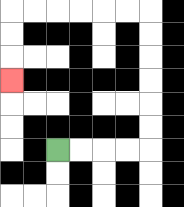{'start': '[2, 6]', 'end': '[0, 3]', 'path_directions': 'R,R,R,R,U,U,U,U,U,U,L,L,L,L,L,L,D,D,D', 'path_coordinates': '[[2, 6], [3, 6], [4, 6], [5, 6], [6, 6], [6, 5], [6, 4], [6, 3], [6, 2], [6, 1], [6, 0], [5, 0], [4, 0], [3, 0], [2, 0], [1, 0], [0, 0], [0, 1], [0, 2], [0, 3]]'}